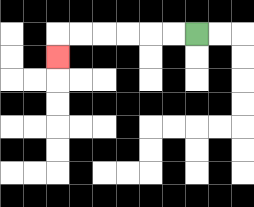{'start': '[8, 1]', 'end': '[2, 2]', 'path_directions': 'L,L,L,L,L,L,D', 'path_coordinates': '[[8, 1], [7, 1], [6, 1], [5, 1], [4, 1], [3, 1], [2, 1], [2, 2]]'}